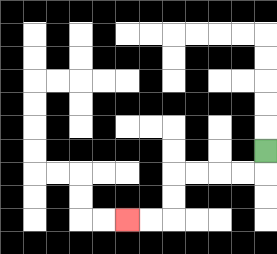{'start': '[11, 6]', 'end': '[5, 9]', 'path_directions': 'D,L,L,L,L,D,D,L,L', 'path_coordinates': '[[11, 6], [11, 7], [10, 7], [9, 7], [8, 7], [7, 7], [7, 8], [7, 9], [6, 9], [5, 9]]'}